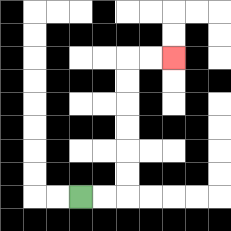{'start': '[3, 8]', 'end': '[7, 2]', 'path_directions': 'R,R,U,U,U,U,U,U,R,R', 'path_coordinates': '[[3, 8], [4, 8], [5, 8], [5, 7], [5, 6], [5, 5], [5, 4], [5, 3], [5, 2], [6, 2], [7, 2]]'}